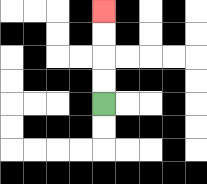{'start': '[4, 4]', 'end': '[4, 0]', 'path_directions': 'U,U,U,U', 'path_coordinates': '[[4, 4], [4, 3], [4, 2], [4, 1], [4, 0]]'}